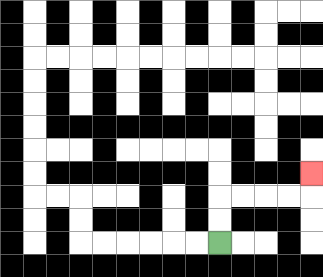{'start': '[9, 10]', 'end': '[13, 7]', 'path_directions': 'U,U,R,R,R,R,U', 'path_coordinates': '[[9, 10], [9, 9], [9, 8], [10, 8], [11, 8], [12, 8], [13, 8], [13, 7]]'}